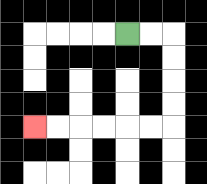{'start': '[5, 1]', 'end': '[1, 5]', 'path_directions': 'R,R,D,D,D,D,L,L,L,L,L,L', 'path_coordinates': '[[5, 1], [6, 1], [7, 1], [7, 2], [7, 3], [7, 4], [7, 5], [6, 5], [5, 5], [4, 5], [3, 5], [2, 5], [1, 5]]'}